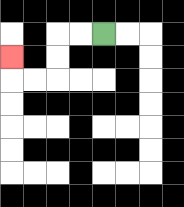{'start': '[4, 1]', 'end': '[0, 2]', 'path_directions': 'L,L,D,D,L,L,U', 'path_coordinates': '[[4, 1], [3, 1], [2, 1], [2, 2], [2, 3], [1, 3], [0, 3], [0, 2]]'}